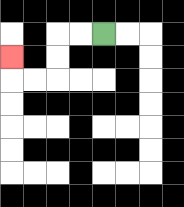{'start': '[4, 1]', 'end': '[0, 2]', 'path_directions': 'L,L,D,D,L,L,U', 'path_coordinates': '[[4, 1], [3, 1], [2, 1], [2, 2], [2, 3], [1, 3], [0, 3], [0, 2]]'}